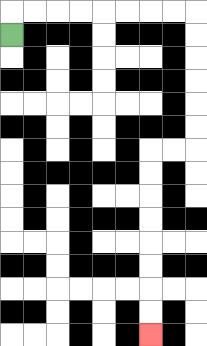{'start': '[0, 1]', 'end': '[6, 14]', 'path_directions': 'U,R,R,R,R,R,R,R,R,D,D,D,D,D,D,L,L,D,D,D,D,D,D,D,D', 'path_coordinates': '[[0, 1], [0, 0], [1, 0], [2, 0], [3, 0], [4, 0], [5, 0], [6, 0], [7, 0], [8, 0], [8, 1], [8, 2], [8, 3], [8, 4], [8, 5], [8, 6], [7, 6], [6, 6], [6, 7], [6, 8], [6, 9], [6, 10], [6, 11], [6, 12], [6, 13], [6, 14]]'}